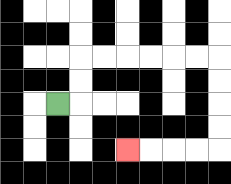{'start': '[2, 4]', 'end': '[5, 6]', 'path_directions': 'R,U,U,R,R,R,R,R,R,D,D,D,D,L,L,L,L', 'path_coordinates': '[[2, 4], [3, 4], [3, 3], [3, 2], [4, 2], [5, 2], [6, 2], [7, 2], [8, 2], [9, 2], [9, 3], [9, 4], [9, 5], [9, 6], [8, 6], [7, 6], [6, 6], [5, 6]]'}